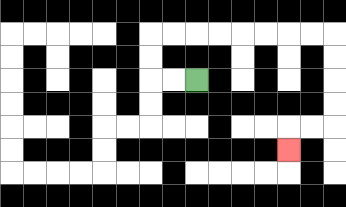{'start': '[8, 3]', 'end': '[12, 6]', 'path_directions': 'L,L,U,U,R,R,R,R,R,R,R,R,D,D,D,D,L,L,D', 'path_coordinates': '[[8, 3], [7, 3], [6, 3], [6, 2], [6, 1], [7, 1], [8, 1], [9, 1], [10, 1], [11, 1], [12, 1], [13, 1], [14, 1], [14, 2], [14, 3], [14, 4], [14, 5], [13, 5], [12, 5], [12, 6]]'}